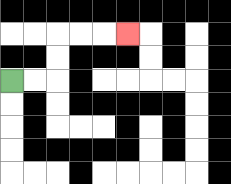{'start': '[0, 3]', 'end': '[5, 1]', 'path_directions': 'R,R,U,U,R,R,R', 'path_coordinates': '[[0, 3], [1, 3], [2, 3], [2, 2], [2, 1], [3, 1], [4, 1], [5, 1]]'}